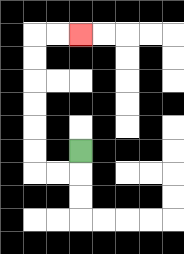{'start': '[3, 6]', 'end': '[3, 1]', 'path_directions': 'D,L,L,U,U,U,U,U,U,R,R', 'path_coordinates': '[[3, 6], [3, 7], [2, 7], [1, 7], [1, 6], [1, 5], [1, 4], [1, 3], [1, 2], [1, 1], [2, 1], [3, 1]]'}